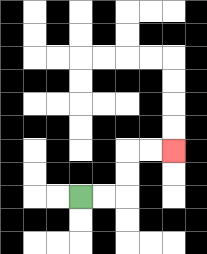{'start': '[3, 8]', 'end': '[7, 6]', 'path_directions': 'R,R,U,U,R,R', 'path_coordinates': '[[3, 8], [4, 8], [5, 8], [5, 7], [5, 6], [6, 6], [7, 6]]'}